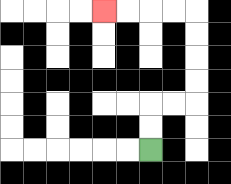{'start': '[6, 6]', 'end': '[4, 0]', 'path_directions': 'U,U,R,R,U,U,U,U,L,L,L,L', 'path_coordinates': '[[6, 6], [6, 5], [6, 4], [7, 4], [8, 4], [8, 3], [8, 2], [8, 1], [8, 0], [7, 0], [6, 0], [5, 0], [4, 0]]'}